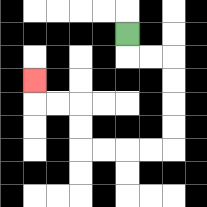{'start': '[5, 1]', 'end': '[1, 3]', 'path_directions': 'D,R,R,D,D,D,D,L,L,L,L,U,U,L,L,U', 'path_coordinates': '[[5, 1], [5, 2], [6, 2], [7, 2], [7, 3], [7, 4], [7, 5], [7, 6], [6, 6], [5, 6], [4, 6], [3, 6], [3, 5], [3, 4], [2, 4], [1, 4], [1, 3]]'}